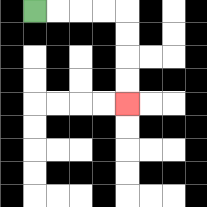{'start': '[1, 0]', 'end': '[5, 4]', 'path_directions': 'R,R,R,R,D,D,D,D', 'path_coordinates': '[[1, 0], [2, 0], [3, 0], [4, 0], [5, 0], [5, 1], [5, 2], [5, 3], [5, 4]]'}